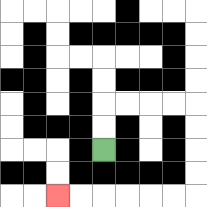{'start': '[4, 6]', 'end': '[2, 8]', 'path_directions': 'U,U,R,R,R,R,D,D,D,D,L,L,L,L,L,L', 'path_coordinates': '[[4, 6], [4, 5], [4, 4], [5, 4], [6, 4], [7, 4], [8, 4], [8, 5], [8, 6], [8, 7], [8, 8], [7, 8], [6, 8], [5, 8], [4, 8], [3, 8], [2, 8]]'}